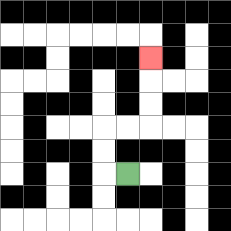{'start': '[5, 7]', 'end': '[6, 2]', 'path_directions': 'L,U,U,R,R,U,U,U', 'path_coordinates': '[[5, 7], [4, 7], [4, 6], [4, 5], [5, 5], [6, 5], [6, 4], [6, 3], [6, 2]]'}